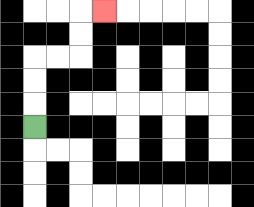{'start': '[1, 5]', 'end': '[4, 0]', 'path_directions': 'U,U,U,R,R,U,U,R', 'path_coordinates': '[[1, 5], [1, 4], [1, 3], [1, 2], [2, 2], [3, 2], [3, 1], [3, 0], [4, 0]]'}